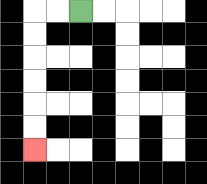{'start': '[3, 0]', 'end': '[1, 6]', 'path_directions': 'L,L,D,D,D,D,D,D', 'path_coordinates': '[[3, 0], [2, 0], [1, 0], [1, 1], [1, 2], [1, 3], [1, 4], [1, 5], [1, 6]]'}